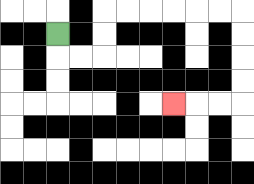{'start': '[2, 1]', 'end': '[7, 4]', 'path_directions': 'D,R,R,U,U,R,R,R,R,R,R,D,D,D,D,L,L,L', 'path_coordinates': '[[2, 1], [2, 2], [3, 2], [4, 2], [4, 1], [4, 0], [5, 0], [6, 0], [7, 0], [8, 0], [9, 0], [10, 0], [10, 1], [10, 2], [10, 3], [10, 4], [9, 4], [8, 4], [7, 4]]'}